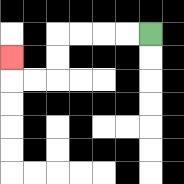{'start': '[6, 1]', 'end': '[0, 2]', 'path_directions': 'L,L,L,L,D,D,L,L,U', 'path_coordinates': '[[6, 1], [5, 1], [4, 1], [3, 1], [2, 1], [2, 2], [2, 3], [1, 3], [0, 3], [0, 2]]'}